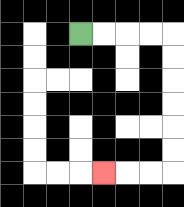{'start': '[3, 1]', 'end': '[4, 7]', 'path_directions': 'R,R,R,R,D,D,D,D,D,D,L,L,L', 'path_coordinates': '[[3, 1], [4, 1], [5, 1], [6, 1], [7, 1], [7, 2], [7, 3], [7, 4], [7, 5], [7, 6], [7, 7], [6, 7], [5, 7], [4, 7]]'}